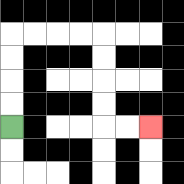{'start': '[0, 5]', 'end': '[6, 5]', 'path_directions': 'U,U,U,U,R,R,R,R,D,D,D,D,R,R', 'path_coordinates': '[[0, 5], [0, 4], [0, 3], [0, 2], [0, 1], [1, 1], [2, 1], [3, 1], [4, 1], [4, 2], [4, 3], [4, 4], [4, 5], [5, 5], [6, 5]]'}